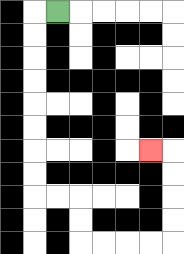{'start': '[2, 0]', 'end': '[6, 6]', 'path_directions': 'L,D,D,D,D,D,D,D,D,R,R,D,D,R,R,R,R,U,U,U,U,L', 'path_coordinates': '[[2, 0], [1, 0], [1, 1], [1, 2], [1, 3], [1, 4], [1, 5], [1, 6], [1, 7], [1, 8], [2, 8], [3, 8], [3, 9], [3, 10], [4, 10], [5, 10], [6, 10], [7, 10], [7, 9], [7, 8], [7, 7], [7, 6], [6, 6]]'}